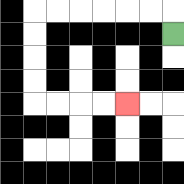{'start': '[7, 1]', 'end': '[5, 4]', 'path_directions': 'U,L,L,L,L,L,L,D,D,D,D,R,R,R,R', 'path_coordinates': '[[7, 1], [7, 0], [6, 0], [5, 0], [4, 0], [3, 0], [2, 0], [1, 0], [1, 1], [1, 2], [1, 3], [1, 4], [2, 4], [3, 4], [4, 4], [5, 4]]'}